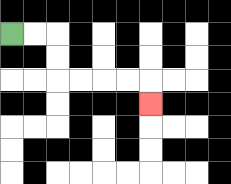{'start': '[0, 1]', 'end': '[6, 4]', 'path_directions': 'R,R,D,D,R,R,R,R,D', 'path_coordinates': '[[0, 1], [1, 1], [2, 1], [2, 2], [2, 3], [3, 3], [4, 3], [5, 3], [6, 3], [6, 4]]'}